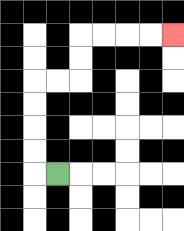{'start': '[2, 7]', 'end': '[7, 1]', 'path_directions': 'L,U,U,U,U,R,R,U,U,R,R,R,R', 'path_coordinates': '[[2, 7], [1, 7], [1, 6], [1, 5], [1, 4], [1, 3], [2, 3], [3, 3], [3, 2], [3, 1], [4, 1], [5, 1], [6, 1], [7, 1]]'}